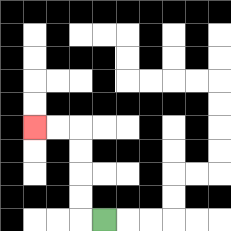{'start': '[4, 9]', 'end': '[1, 5]', 'path_directions': 'L,U,U,U,U,L,L', 'path_coordinates': '[[4, 9], [3, 9], [3, 8], [3, 7], [3, 6], [3, 5], [2, 5], [1, 5]]'}